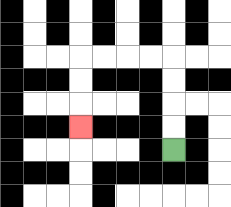{'start': '[7, 6]', 'end': '[3, 5]', 'path_directions': 'U,U,U,U,L,L,L,L,D,D,D', 'path_coordinates': '[[7, 6], [7, 5], [7, 4], [7, 3], [7, 2], [6, 2], [5, 2], [4, 2], [3, 2], [3, 3], [3, 4], [3, 5]]'}